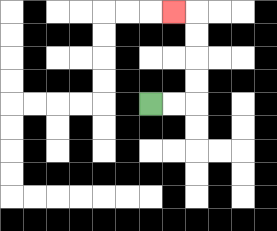{'start': '[6, 4]', 'end': '[7, 0]', 'path_directions': 'R,R,U,U,U,U,L', 'path_coordinates': '[[6, 4], [7, 4], [8, 4], [8, 3], [8, 2], [8, 1], [8, 0], [7, 0]]'}